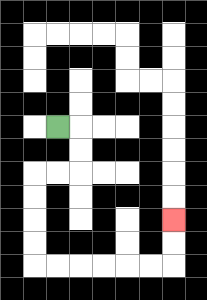{'start': '[2, 5]', 'end': '[7, 9]', 'path_directions': 'R,D,D,L,L,D,D,D,D,R,R,R,R,R,R,U,U', 'path_coordinates': '[[2, 5], [3, 5], [3, 6], [3, 7], [2, 7], [1, 7], [1, 8], [1, 9], [1, 10], [1, 11], [2, 11], [3, 11], [4, 11], [5, 11], [6, 11], [7, 11], [7, 10], [7, 9]]'}